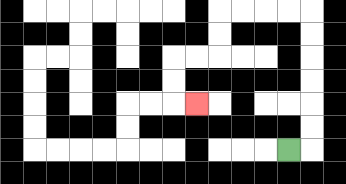{'start': '[12, 6]', 'end': '[8, 4]', 'path_directions': 'R,U,U,U,U,U,U,L,L,L,L,D,D,L,L,D,D,R', 'path_coordinates': '[[12, 6], [13, 6], [13, 5], [13, 4], [13, 3], [13, 2], [13, 1], [13, 0], [12, 0], [11, 0], [10, 0], [9, 0], [9, 1], [9, 2], [8, 2], [7, 2], [7, 3], [7, 4], [8, 4]]'}